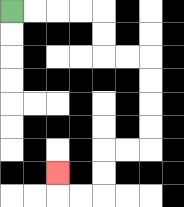{'start': '[0, 0]', 'end': '[2, 7]', 'path_directions': 'R,R,R,R,D,D,R,R,D,D,D,D,L,L,D,D,L,L,U', 'path_coordinates': '[[0, 0], [1, 0], [2, 0], [3, 0], [4, 0], [4, 1], [4, 2], [5, 2], [6, 2], [6, 3], [6, 4], [6, 5], [6, 6], [5, 6], [4, 6], [4, 7], [4, 8], [3, 8], [2, 8], [2, 7]]'}